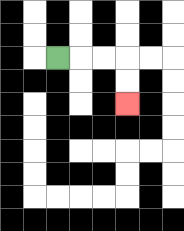{'start': '[2, 2]', 'end': '[5, 4]', 'path_directions': 'R,R,R,D,D', 'path_coordinates': '[[2, 2], [3, 2], [4, 2], [5, 2], [5, 3], [5, 4]]'}